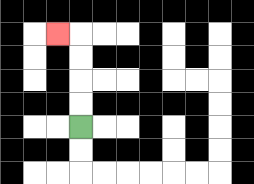{'start': '[3, 5]', 'end': '[2, 1]', 'path_directions': 'U,U,U,U,L', 'path_coordinates': '[[3, 5], [3, 4], [3, 3], [3, 2], [3, 1], [2, 1]]'}